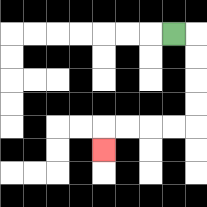{'start': '[7, 1]', 'end': '[4, 6]', 'path_directions': 'R,D,D,D,D,L,L,L,L,D', 'path_coordinates': '[[7, 1], [8, 1], [8, 2], [8, 3], [8, 4], [8, 5], [7, 5], [6, 5], [5, 5], [4, 5], [4, 6]]'}